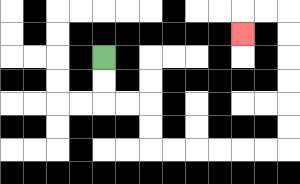{'start': '[4, 2]', 'end': '[10, 1]', 'path_directions': 'D,D,R,R,D,D,R,R,R,R,R,R,U,U,U,U,U,U,L,L,D', 'path_coordinates': '[[4, 2], [4, 3], [4, 4], [5, 4], [6, 4], [6, 5], [6, 6], [7, 6], [8, 6], [9, 6], [10, 6], [11, 6], [12, 6], [12, 5], [12, 4], [12, 3], [12, 2], [12, 1], [12, 0], [11, 0], [10, 0], [10, 1]]'}